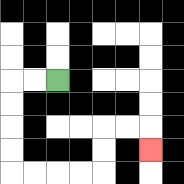{'start': '[2, 3]', 'end': '[6, 6]', 'path_directions': 'L,L,D,D,D,D,R,R,R,R,U,U,R,R,D', 'path_coordinates': '[[2, 3], [1, 3], [0, 3], [0, 4], [0, 5], [0, 6], [0, 7], [1, 7], [2, 7], [3, 7], [4, 7], [4, 6], [4, 5], [5, 5], [6, 5], [6, 6]]'}